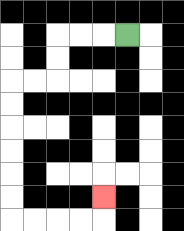{'start': '[5, 1]', 'end': '[4, 8]', 'path_directions': 'L,L,L,D,D,L,L,D,D,D,D,D,D,R,R,R,R,U', 'path_coordinates': '[[5, 1], [4, 1], [3, 1], [2, 1], [2, 2], [2, 3], [1, 3], [0, 3], [0, 4], [0, 5], [0, 6], [0, 7], [0, 8], [0, 9], [1, 9], [2, 9], [3, 9], [4, 9], [4, 8]]'}